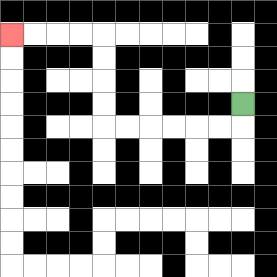{'start': '[10, 4]', 'end': '[0, 1]', 'path_directions': 'D,L,L,L,L,L,L,U,U,U,U,L,L,L,L', 'path_coordinates': '[[10, 4], [10, 5], [9, 5], [8, 5], [7, 5], [6, 5], [5, 5], [4, 5], [4, 4], [4, 3], [4, 2], [4, 1], [3, 1], [2, 1], [1, 1], [0, 1]]'}